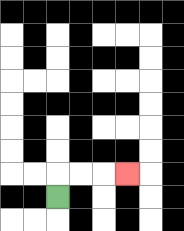{'start': '[2, 8]', 'end': '[5, 7]', 'path_directions': 'U,R,R,R', 'path_coordinates': '[[2, 8], [2, 7], [3, 7], [4, 7], [5, 7]]'}